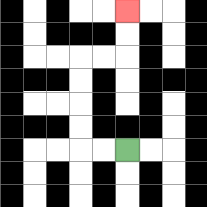{'start': '[5, 6]', 'end': '[5, 0]', 'path_directions': 'L,L,U,U,U,U,R,R,U,U', 'path_coordinates': '[[5, 6], [4, 6], [3, 6], [3, 5], [3, 4], [3, 3], [3, 2], [4, 2], [5, 2], [5, 1], [5, 0]]'}